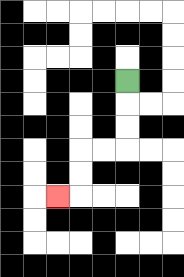{'start': '[5, 3]', 'end': '[2, 8]', 'path_directions': 'D,D,D,L,L,D,D,L', 'path_coordinates': '[[5, 3], [5, 4], [5, 5], [5, 6], [4, 6], [3, 6], [3, 7], [3, 8], [2, 8]]'}